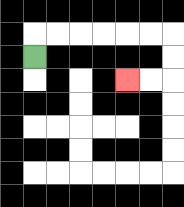{'start': '[1, 2]', 'end': '[5, 3]', 'path_directions': 'U,R,R,R,R,R,R,D,D,L,L', 'path_coordinates': '[[1, 2], [1, 1], [2, 1], [3, 1], [4, 1], [5, 1], [6, 1], [7, 1], [7, 2], [7, 3], [6, 3], [5, 3]]'}